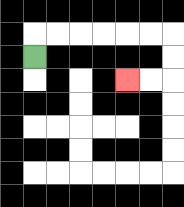{'start': '[1, 2]', 'end': '[5, 3]', 'path_directions': 'U,R,R,R,R,R,R,D,D,L,L', 'path_coordinates': '[[1, 2], [1, 1], [2, 1], [3, 1], [4, 1], [5, 1], [6, 1], [7, 1], [7, 2], [7, 3], [6, 3], [5, 3]]'}